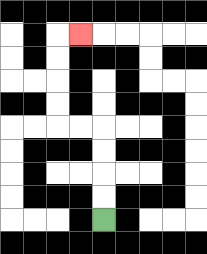{'start': '[4, 9]', 'end': '[3, 1]', 'path_directions': 'U,U,U,U,L,L,U,U,U,U,R', 'path_coordinates': '[[4, 9], [4, 8], [4, 7], [4, 6], [4, 5], [3, 5], [2, 5], [2, 4], [2, 3], [2, 2], [2, 1], [3, 1]]'}